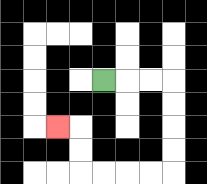{'start': '[4, 3]', 'end': '[2, 5]', 'path_directions': 'R,R,R,D,D,D,D,L,L,L,L,U,U,L', 'path_coordinates': '[[4, 3], [5, 3], [6, 3], [7, 3], [7, 4], [7, 5], [7, 6], [7, 7], [6, 7], [5, 7], [4, 7], [3, 7], [3, 6], [3, 5], [2, 5]]'}